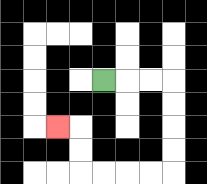{'start': '[4, 3]', 'end': '[2, 5]', 'path_directions': 'R,R,R,D,D,D,D,L,L,L,L,U,U,L', 'path_coordinates': '[[4, 3], [5, 3], [6, 3], [7, 3], [7, 4], [7, 5], [7, 6], [7, 7], [6, 7], [5, 7], [4, 7], [3, 7], [3, 6], [3, 5], [2, 5]]'}